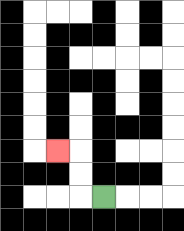{'start': '[4, 8]', 'end': '[2, 6]', 'path_directions': 'L,U,U,L', 'path_coordinates': '[[4, 8], [3, 8], [3, 7], [3, 6], [2, 6]]'}